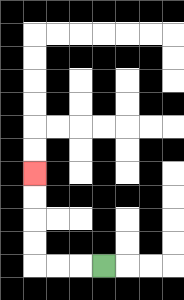{'start': '[4, 11]', 'end': '[1, 7]', 'path_directions': 'L,L,L,U,U,U,U', 'path_coordinates': '[[4, 11], [3, 11], [2, 11], [1, 11], [1, 10], [1, 9], [1, 8], [1, 7]]'}